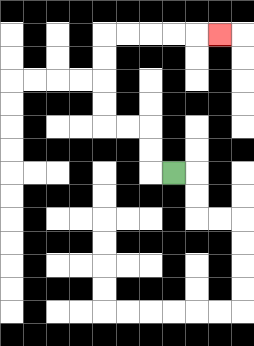{'start': '[7, 7]', 'end': '[9, 1]', 'path_directions': 'L,U,U,L,L,U,U,U,U,R,R,R,R,R', 'path_coordinates': '[[7, 7], [6, 7], [6, 6], [6, 5], [5, 5], [4, 5], [4, 4], [4, 3], [4, 2], [4, 1], [5, 1], [6, 1], [7, 1], [8, 1], [9, 1]]'}